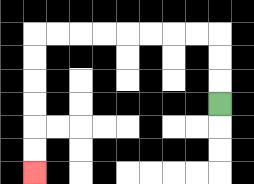{'start': '[9, 4]', 'end': '[1, 7]', 'path_directions': 'U,U,U,L,L,L,L,L,L,L,L,D,D,D,D,D,D', 'path_coordinates': '[[9, 4], [9, 3], [9, 2], [9, 1], [8, 1], [7, 1], [6, 1], [5, 1], [4, 1], [3, 1], [2, 1], [1, 1], [1, 2], [1, 3], [1, 4], [1, 5], [1, 6], [1, 7]]'}